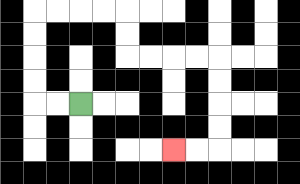{'start': '[3, 4]', 'end': '[7, 6]', 'path_directions': 'L,L,U,U,U,U,R,R,R,R,D,D,R,R,R,R,D,D,D,D,L,L', 'path_coordinates': '[[3, 4], [2, 4], [1, 4], [1, 3], [1, 2], [1, 1], [1, 0], [2, 0], [3, 0], [4, 0], [5, 0], [5, 1], [5, 2], [6, 2], [7, 2], [8, 2], [9, 2], [9, 3], [9, 4], [9, 5], [9, 6], [8, 6], [7, 6]]'}